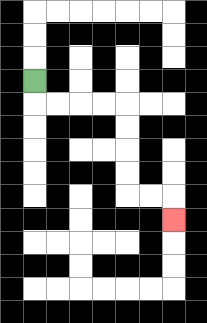{'start': '[1, 3]', 'end': '[7, 9]', 'path_directions': 'D,R,R,R,R,D,D,D,D,R,R,D', 'path_coordinates': '[[1, 3], [1, 4], [2, 4], [3, 4], [4, 4], [5, 4], [5, 5], [5, 6], [5, 7], [5, 8], [6, 8], [7, 8], [7, 9]]'}